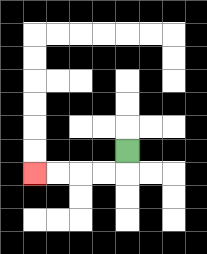{'start': '[5, 6]', 'end': '[1, 7]', 'path_directions': 'D,L,L,L,L', 'path_coordinates': '[[5, 6], [5, 7], [4, 7], [3, 7], [2, 7], [1, 7]]'}